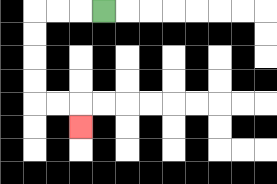{'start': '[4, 0]', 'end': '[3, 5]', 'path_directions': 'L,L,L,D,D,D,D,R,R,D', 'path_coordinates': '[[4, 0], [3, 0], [2, 0], [1, 0], [1, 1], [1, 2], [1, 3], [1, 4], [2, 4], [3, 4], [3, 5]]'}